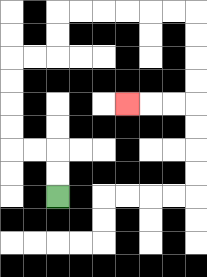{'start': '[2, 8]', 'end': '[5, 4]', 'path_directions': 'U,U,L,L,U,U,U,U,R,R,U,U,R,R,R,R,R,R,D,D,D,D,L,L,L', 'path_coordinates': '[[2, 8], [2, 7], [2, 6], [1, 6], [0, 6], [0, 5], [0, 4], [0, 3], [0, 2], [1, 2], [2, 2], [2, 1], [2, 0], [3, 0], [4, 0], [5, 0], [6, 0], [7, 0], [8, 0], [8, 1], [8, 2], [8, 3], [8, 4], [7, 4], [6, 4], [5, 4]]'}